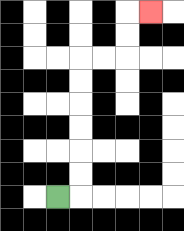{'start': '[2, 8]', 'end': '[6, 0]', 'path_directions': 'R,U,U,U,U,U,U,R,R,U,U,R', 'path_coordinates': '[[2, 8], [3, 8], [3, 7], [3, 6], [3, 5], [3, 4], [3, 3], [3, 2], [4, 2], [5, 2], [5, 1], [5, 0], [6, 0]]'}